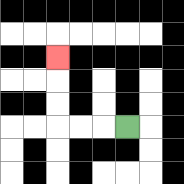{'start': '[5, 5]', 'end': '[2, 2]', 'path_directions': 'L,L,L,U,U,U', 'path_coordinates': '[[5, 5], [4, 5], [3, 5], [2, 5], [2, 4], [2, 3], [2, 2]]'}